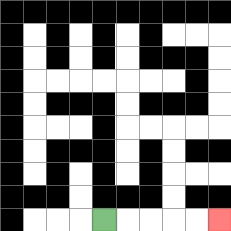{'start': '[4, 9]', 'end': '[9, 9]', 'path_directions': 'R,R,R,R,R', 'path_coordinates': '[[4, 9], [5, 9], [6, 9], [7, 9], [8, 9], [9, 9]]'}